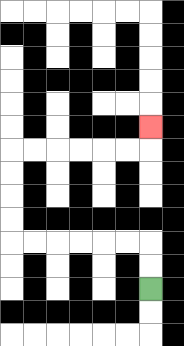{'start': '[6, 12]', 'end': '[6, 5]', 'path_directions': 'U,U,L,L,L,L,L,L,U,U,U,U,R,R,R,R,R,R,U', 'path_coordinates': '[[6, 12], [6, 11], [6, 10], [5, 10], [4, 10], [3, 10], [2, 10], [1, 10], [0, 10], [0, 9], [0, 8], [0, 7], [0, 6], [1, 6], [2, 6], [3, 6], [4, 6], [5, 6], [6, 6], [6, 5]]'}